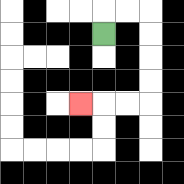{'start': '[4, 1]', 'end': '[3, 4]', 'path_directions': 'U,R,R,D,D,D,D,L,L,L', 'path_coordinates': '[[4, 1], [4, 0], [5, 0], [6, 0], [6, 1], [6, 2], [6, 3], [6, 4], [5, 4], [4, 4], [3, 4]]'}